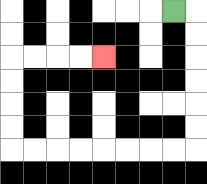{'start': '[7, 0]', 'end': '[4, 2]', 'path_directions': 'R,D,D,D,D,D,D,L,L,L,L,L,L,L,L,U,U,U,U,R,R,R,R', 'path_coordinates': '[[7, 0], [8, 0], [8, 1], [8, 2], [8, 3], [8, 4], [8, 5], [8, 6], [7, 6], [6, 6], [5, 6], [4, 6], [3, 6], [2, 6], [1, 6], [0, 6], [0, 5], [0, 4], [0, 3], [0, 2], [1, 2], [2, 2], [3, 2], [4, 2]]'}